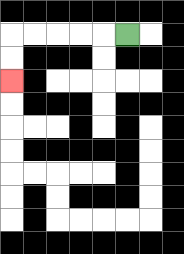{'start': '[5, 1]', 'end': '[0, 3]', 'path_directions': 'L,L,L,L,L,D,D', 'path_coordinates': '[[5, 1], [4, 1], [3, 1], [2, 1], [1, 1], [0, 1], [0, 2], [0, 3]]'}